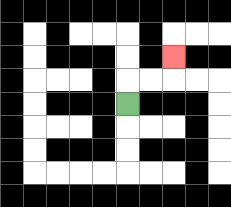{'start': '[5, 4]', 'end': '[7, 2]', 'path_directions': 'U,R,R,U', 'path_coordinates': '[[5, 4], [5, 3], [6, 3], [7, 3], [7, 2]]'}